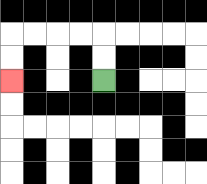{'start': '[4, 3]', 'end': '[0, 3]', 'path_directions': 'U,U,L,L,L,L,D,D', 'path_coordinates': '[[4, 3], [4, 2], [4, 1], [3, 1], [2, 1], [1, 1], [0, 1], [0, 2], [0, 3]]'}